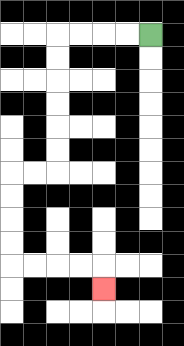{'start': '[6, 1]', 'end': '[4, 12]', 'path_directions': 'L,L,L,L,D,D,D,D,D,D,L,L,D,D,D,D,R,R,R,R,D', 'path_coordinates': '[[6, 1], [5, 1], [4, 1], [3, 1], [2, 1], [2, 2], [2, 3], [2, 4], [2, 5], [2, 6], [2, 7], [1, 7], [0, 7], [0, 8], [0, 9], [0, 10], [0, 11], [1, 11], [2, 11], [3, 11], [4, 11], [4, 12]]'}